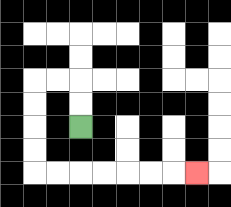{'start': '[3, 5]', 'end': '[8, 7]', 'path_directions': 'U,U,L,L,D,D,D,D,R,R,R,R,R,R,R', 'path_coordinates': '[[3, 5], [3, 4], [3, 3], [2, 3], [1, 3], [1, 4], [1, 5], [1, 6], [1, 7], [2, 7], [3, 7], [4, 7], [5, 7], [6, 7], [7, 7], [8, 7]]'}